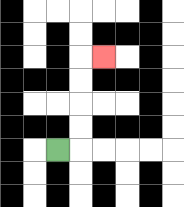{'start': '[2, 6]', 'end': '[4, 2]', 'path_directions': 'R,U,U,U,U,R', 'path_coordinates': '[[2, 6], [3, 6], [3, 5], [3, 4], [3, 3], [3, 2], [4, 2]]'}